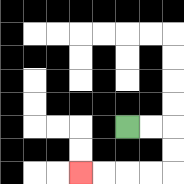{'start': '[5, 5]', 'end': '[3, 7]', 'path_directions': 'R,R,D,D,L,L,L,L', 'path_coordinates': '[[5, 5], [6, 5], [7, 5], [7, 6], [7, 7], [6, 7], [5, 7], [4, 7], [3, 7]]'}